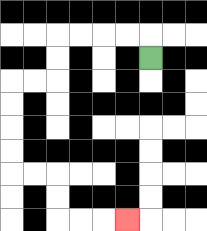{'start': '[6, 2]', 'end': '[5, 9]', 'path_directions': 'U,L,L,L,L,D,D,L,L,D,D,D,D,R,R,D,D,R,R,R', 'path_coordinates': '[[6, 2], [6, 1], [5, 1], [4, 1], [3, 1], [2, 1], [2, 2], [2, 3], [1, 3], [0, 3], [0, 4], [0, 5], [0, 6], [0, 7], [1, 7], [2, 7], [2, 8], [2, 9], [3, 9], [4, 9], [5, 9]]'}